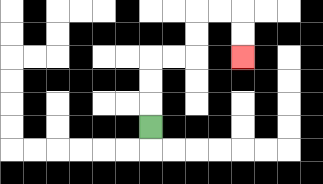{'start': '[6, 5]', 'end': '[10, 2]', 'path_directions': 'U,U,U,R,R,U,U,R,R,D,D', 'path_coordinates': '[[6, 5], [6, 4], [6, 3], [6, 2], [7, 2], [8, 2], [8, 1], [8, 0], [9, 0], [10, 0], [10, 1], [10, 2]]'}